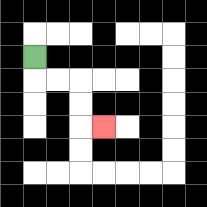{'start': '[1, 2]', 'end': '[4, 5]', 'path_directions': 'D,R,R,D,D,R', 'path_coordinates': '[[1, 2], [1, 3], [2, 3], [3, 3], [3, 4], [3, 5], [4, 5]]'}